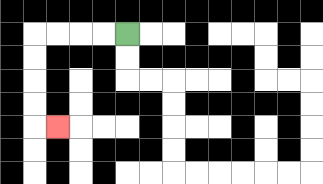{'start': '[5, 1]', 'end': '[2, 5]', 'path_directions': 'L,L,L,L,D,D,D,D,R', 'path_coordinates': '[[5, 1], [4, 1], [3, 1], [2, 1], [1, 1], [1, 2], [1, 3], [1, 4], [1, 5], [2, 5]]'}